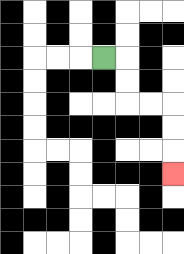{'start': '[4, 2]', 'end': '[7, 7]', 'path_directions': 'R,D,D,R,R,D,D,D', 'path_coordinates': '[[4, 2], [5, 2], [5, 3], [5, 4], [6, 4], [7, 4], [7, 5], [7, 6], [7, 7]]'}